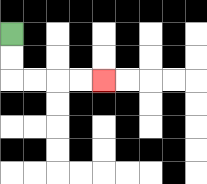{'start': '[0, 1]', 'end': '[4, 3]', 'path_directions': 'D,D,R,R,R,R', 'path_coordinates': '[[0, 1], [0, 2], [0, 3], [1, 3], [2, 3], [3, 3], [4, 3]]'}